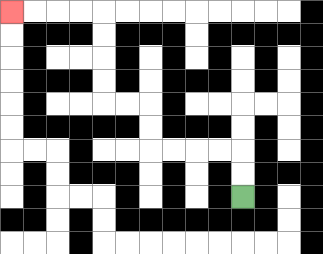{'start': '[10, 8]', 'end': '[0, 0]', 'path_directions': 'U,U,L,L,L,L,U,U,L,L,U,U,U,U,L,L,L,L', 'path_coordinates': '[[10, 8], [10, 7], [10, 6], [9, 6], [8, 6], [7, 6], [6, 6], [6, 5], [6, 4], [5, 4], [4, 4], [4, 3], [4, 2], [4, 1], [4, 0], [3, 0], [2, 0], [1, 0], [0, 0]]'}